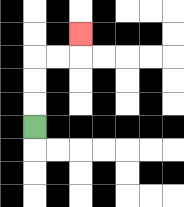{'start': '[1, 5]', 'end': '[3, 1]', 'path_directions': 'U,U,U,R,R,U', 'path_coordinates': '[[1, 5], [1, 4], [1, 3], [1, 2], [2, 2], [3, 2], [3, 1]]'}